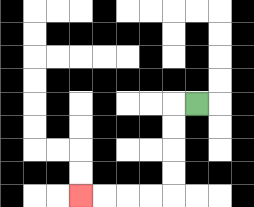{'start': '[8, 4]', 'end': '[3, 8]', 'path_directions': 'L,D,D,D,D,L,L,L,L', 'path_coordinates': '[[8, 4], [7, 4], [7, 5], [7, 6], [7, 7], [7, 8], [6, 8], [5, 8], [4, 8], [3, 8]]'}